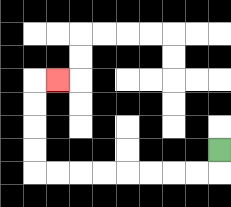{'start': '[9, 6]', 'end': '[2, 3]', 'path_directions': 'D,L,L,L,L,L,L,L,L,U,U,U,U,R', 'path_coordinates': '[[9, 6], [9, 7], [8, 7], [7, 7], [6, 7], [5, 7], [4, 7], [3, 7], [2, 7], [1, 7], [1, 6], [1, 5], [1, 4], [1, 3], [2, 3]]'}